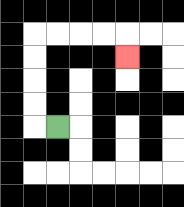{'start': '[2, 5]', 'end': '[5, 2]', 'path_directions': 'L,U,U,U,U,R,R,R,R,D', 'path_coordinates': '[[2, 5], [1, 5], [1, 4], [1, 3], [1, 2], [1, 1], [2, 1], [3, 1], [4, 1], [5, 1], [5, 2]]'}